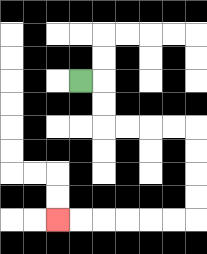{'start': '[3, 3]', 'end': '[2, 9]', 'path_directions': 'R,D,D,R,R,R,R,D,D,D,D,L,L,L,L,L,L', 'path_coordinates': '[[3, 3], [4, 3], [4, 4], [4, 5], [5, 5], [6, 5], [7, 5], [8, 5], [8, 6], [8, 7], [8, 8], [8, 9], [7, 9], [6, 9], [5, 9], [4, 9], [3, 9], [2, 9]]'}